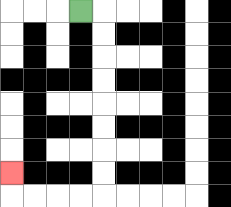{'start': '[3, 0]', 'end': '[0, 7]', 'path_directions': 'R,D,D,D,D,D,D,D,D,L,L,L,L,U', 'path_coordinates': '[[3, 0], [4, 0], [4, 1], [4, 2], [4, 3], [4, 4], [4, 5], [4, 6], [4, 7], [4, 8], [3, 8], [2, 8], [1, 8], [0, 8], [0, 7]]'}